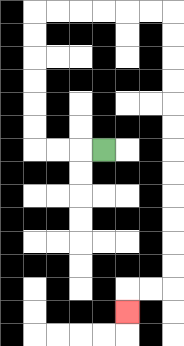{'start': '[4, 6]', 'end': '[5, 13]', 'path_directions': 'L,L,L,U,U,U,U,U,U,R,R,R,R,R,R,D,D,D,D,D,D,D,D,D,D,D,D,L,L,D', 'path_coordinates': '[[4, 6], [3, 6], [2, 6], [1, 6], [1, 5], [1, 4], [1, 3], [1, 2], [1, 1], [1, 0], [2, 0], [3, 0], [4, 0], [5, 0], [6, 0], [7, 0], [7, 1], [7, 2], [7, 3], [7, 4], [7, 5], [7, 6], [7, 7], [7, 8], [7, 9], [7, 10], [7, 11], [7, 12], [6, 12], [5, 12], [5, 13]]'}